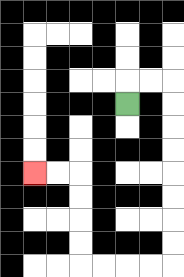{'start': '[5, 4]', 'end': '[1, 7]', 'path_directions': 'U,R,R,D,D,D,D,D,D,D,D,L,L,L,L,U,U,U,U,L,L', 'path_coordinates': '[[5, 4], [5, 3], [6, 3], [7, 3], [7, 4], [7, 5], [7, 6], [7, 7], [7, 8], [7, 9], [7, 10], [7, 11], [6, 11], [5, 11], [4, 11], [3, 11], [3, 10], [3, 9], [3, 8], [3, 7], [2, 7], [1, 7]]'}